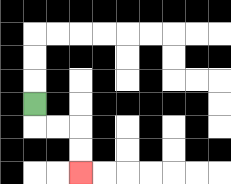{'start': '[1, 4]', 'end': '[3, 7]', 'path_directions': 'D,R,R,D,D', 'path_coordinates': '[[1, 4], [1, 5], [2, 5], [3, 5], [3, 6], [3, 7]]'}